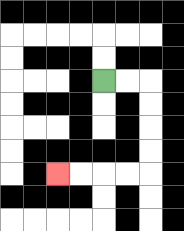{'start': '[4, 3]', 'end': '[2, 7]', 'path_directions': 'R,R,D,D,D,D,L,L,L,L', 'path_coordinates': '[[4, 3], [5, 3], [6, 3], [6, 4], [6, 5], [6, 6], [6, 7], [5, 7], [4, 7], [3, 7], [2, 7]]'}